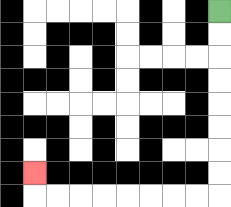{'start': '[9, 0]', 'end': '[1, 7]', 'path_directions': 'D,D,D,D,D,D,D,D,L,L,L,L,L,L,L,L,U', 'path_coordinates': '[[9, 0], [9, 1], [9, 2], [9, 3], [9, 4], [9, 5], [9, 6], [9, 7], [9, 8], [8, 8], [7, 8], [6, 8], [5, 8], [4, 8], [3, 8], [2, 8], [1, 8], [1, 7]]'}